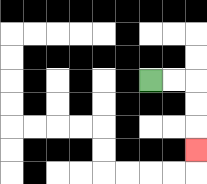{'start': '[6, 3]', 'end': '[8, 6]', 'path_directions': 'R,R,D,D,D', 'path_coordinates': '[[6, 3], [7, 3], [8, 3], [8, 4], [8, 5], [8, 6]]'}